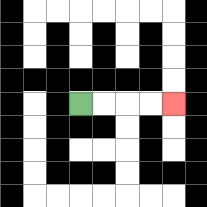{'start': '[3, 4]', 'end': '[7, 4]', 'path_directions': 'R,R,R,R', 'path_coordinates': '[[3, 4], [4, 4], [5, 4], [6, 4], [7, 4]]'}